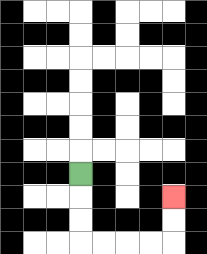{'start': '[3, 7]', 'end': '[7, 8]', 'path_directions': 'D,D,D,R,R,R,R,U,U', 'path_coordinates': '[[3, 7], [3, 8], [3, 9], [3, 10], [4, 10], [5, 10], [6, 10], [7, 10], [7, 9], [7, 8]]'}